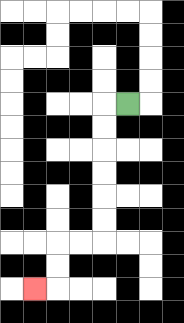{'start': '[5, 4]', 'end': '[1, 12]', 'path_directions': 'L,D,D,D,D,D,D,L,L,D,D,L', 'path_coordinates': '[[5, 4], [4, 4], [4, 5], [4, 6], [4, 7], [4, 8], [4, 9], [4, 10], [3, 10], [2, 10], [2, 11], [2, 12], [1, 12]]'}